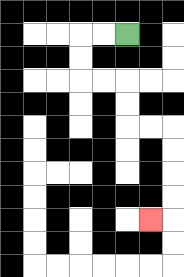{'start': '[5, 1]', 'end': '[6, 9]', 'path_directions': 'L,L,D,D,R,R,D,D,R,R,D,D,D,D,L', 'path_coordinates': '[[5, 1], [4, 1], [3, 1], [3, 2], [3, 3], [4, 3], [5, 3], [5, 4], [5, 5], [6, 5], [7, 5], [7, 6], [7, 7], [7, 8], [7, 9], [6, 9]]'}